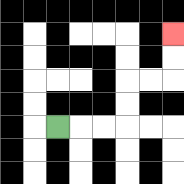{'start': '[2, 5]', 'end': '[7, 1]', 'path_directions': 'R,R,R,U,U,R,R,U,U', 'path_coordinates': '[[2, 5], [3, 5], [4, 5], [5, 5], [5, 4], [5, 3], [6, 3], [7, 3], [7, 2], [7, 1]]'}